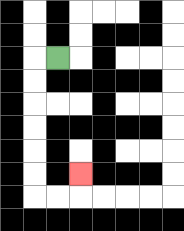{'start': '[2, 2]', 'end': '[3, 7]', 'path_directions': 'L,D,D,D,D,D,D,R,R,U', 'path_coordinates': '[[2, 2], [1, 2], [1, 3], [1, 4], [1, 5], [1, 6], [1, 7], [1, 8], [2, 8], [3, 8], [3, 7]]'}